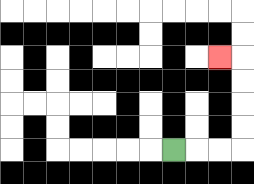{'start': '[7, 6]', 'end': '[9, 2]', 'path_directions': 'R,R,R,U,U,U,U,L', 'path_coordinates': '[[7, 6], [8, 6], [9, 6], [10, 6], [10, 5], [10, 4], [10, 3], [10, 2], [9, 2]]'}